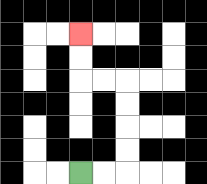{'start': '[3, 7]', 'end': '[3, 1]', 'path_directions': 'R,R,U,U,U,U,L,L,U,U', 'path_coordinates': '[[3, 7], [4, 7], [5, 7], [5, 6], [5, 5], [5, 4], [5, 3], [4, 3], [3, 3], [3, 2], [3, 1]]'}